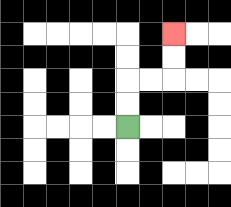{'start': '[5, 5]', 'end': '[7, 1]', 'path_directions': 'U,U,R,R,U,U', 'path_coordinates': '[[5, 5], [5, 4], [5, 3], [6, 3], [7, 3], [7, 2], [7, 1]]'}